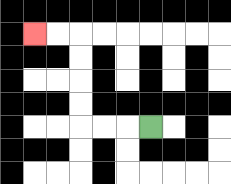{'start': '[6, 5]', 'end': '[1, 1]', 'path_directions': 'L,L,L,U,U,U,U,L,L', 'path_coordinates': '[[6, 5], [5, 5], [4, 5], [3, 5], [3, 4], [3, 3], [3, 2], [3, 1], [2, 1], [1, 1]]'}